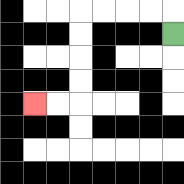{'start': '[7, 1]', 'end': '[1, 4]', 'path_directions': 'U,L,L,L,L,D,D,D,D,L,L', 'path_coordinates': '[[7, 1], [7, 0], [6, 0], [5, 0], [4, 0], [3, 0], [3, 1], [3, 2], [3, 3], [3, 4], [2, 4], [1, 4]]'}